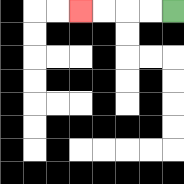{'start': '[7, 0]', 'end': '[3, 0]', 'path_directions': 'L,L,L,L', 'path_coordinates': '[[7, 0], [6, 0], [5, 0], [4, 0], [3, 0]]'}